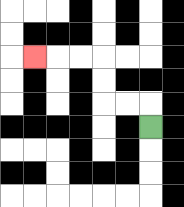{'start': '[6, 5]', 'end': '[1, 2]', 'path_directions': 'U,L,L,U,U,L,L,L', 'path_coordinates': '[[6, 5], [6, 4], [5, 4], [4, 4], [4, 3], [4, 2], [3, 2], [2, 2], [1, 2]]'}